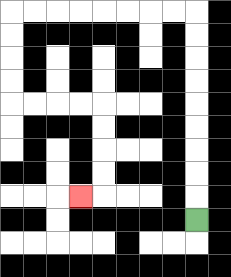{'start': '[8, 9]', 'end': '[3, 8]', 'path_directions': 'U,U,U,U,U,U,U,U,U,L,L,L,L,L,L,L,L,D,D,D,D,R,R,R,R,D,D,D,D,L', 'path_coordinates': '[[8, 9], [8, 8], [8, 7], [8, 6], [8, 5], [8, 4], [8, 3], [8, 2], [8, 1], [8, 0], [7, 0], [6, 0], [5, 0], [4, 0], [3, 0], [2, 0], [1, 0], [0, 0], [0, 1], [0, 2], [0, 3], [0, 4], [1, 4], [2, 4], [3, 4], [4, 4], [4, 5], [4, 6], [4, 7], [4, 8], [3, 8]]'}